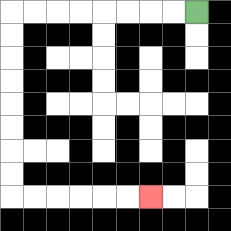{'start': '[8, 0]', 'end': '[6, 8]', 'path_directions': 'L,L,L,L,L,L,L,L,D,D,D,D,D,D,D,D,R,R,R,R,R,R', 'path_coordinates': '[[8, 0], [7, 0], [6, 0], [5, 0], [4, 0], [3, 0], [2, 0], [1, 0], [0, 0], [0, 1], [0, 2], [0, 3], [0, 4], [0, 5], [0, 6], [0, 7], [0, 8], [1, 8], [2, 8], [3, 8], [4, 8], [5, 8], [6, 8]]'}